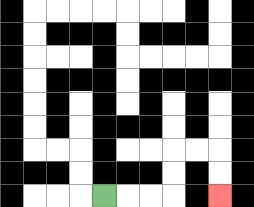{'start': '[4, 8]', 'end': '[9, 8]', 'path_directions': 'R,R,R,U,U,R,R,D,D', 'path_coordinates': '[[4, 8], [5, 8], [6, 8], [7, 8], [7, 7], [7, 6], [8, 6], [9, 6], [9, 7], [9, 8]]'}